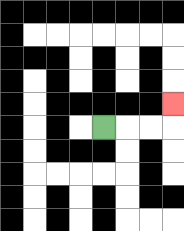{'start': '[4, 5]', 'end': '[7, 4]', 'path_directions': 'R,R,R,U', 'path_coordinates': '[[4, 5], [5, 5], [6, 5], [7, 5], [7, 4]]'}